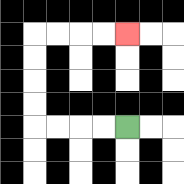{'start': '[5, 5]', 'end': '[5, 1]', 'path_directions': 'L,L,L,L,U,U,U,U,R,R,R,R', 'path_coordinates': '[[5, 5], [4, 5], [3, 5], [2, 5], [1, 5], [1, 4], [1, 3], [1, 2], [1, 1], [2, 1], [3, 1], [4, 1], [5, 1]]'}